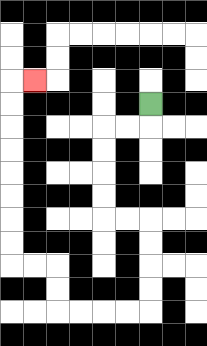{'start': '[6, 4]', 'end': '[1, 3]', 'path_directions': 'D,L,L,D,D,D,D,R,R,D,D,D,D,L,L,L,L,U,U,L,L,U,U,U,U,U,U,U,U,R', 'path_coordinates': '[[6, 4], [6, 5], [5, 5], [4, 5], [4, 6], [4, 7], [4, 8], [4, 9], [5, 9], [6, 9], [6, 10], [6, 11], [6, 12], [6, 13], [5, 13], [4, 13], [3, 13], [2, 13], [2, 12], [2, 11], [1, 11], [0, 11], [0, 10], [0, 9], [0, 8], [0, 7], [0, 6], [0, 5], [0, 4], [0, 3], [1, 3]]'}